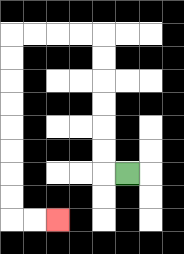{'start': '[5, 7]', 'end': '[2, 9]', 'path_directions': 'L,U,U,U,U,U,U,L,L,L,L,D,D,D,D,D,D,D,D,R,R', 'path_coordinates': '[[5, 7], [4, 7], [4, 6], [4, 5], [4, 4], [4, 3], [4, 2], [4, 1], [3, 1], [2, 1], [1, 1], [0, 1], [0, 2], [0, 3], [0, 4], [0, 5], [0, 6], [0, 7], [0, 8], [0, 9], [1, 9], [2, 9]]'}